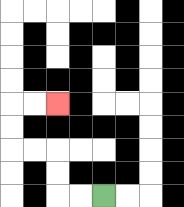{'start': '[4, 8]', 'end': '[2, 4]', 'path_directions': 'L,L,U,U,L,L,U,U,R,R', 'path_coordinates': '[[4, 8], [3, 8], [2, 8], [2, 7], [2, 6], [1, 6], [0, 6], [0, 5], [0, 4], [1, 4], [2, 4]]'}